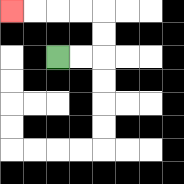{'start': '[2, 2]', 'end': '[0, 0]', 'path_directions': 'R,R,U,U,L,L,L,L', 'path_coordinates': '[[2, 2], [3, 2], [4, 2], [4, 1], [4, 0], [3, 0], [2, 0], [1, 0], [0, 0]]'}